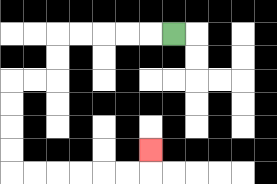{'start': '[7, 1]', 'end': '[6, 6]', 'path_directions': 'L,L,L,L,L,D,D,L,L,D,D,D,D,R,R,R,R,R,R,U', 'path_coordinates': '[[7, 1], [6, 1], [5, 1], [4, 1], [3, 1], [2, 1], [2, 2], [2, 3], [1, 3], [0, 3], [0, 4], [0, 5], [0, 6], [0, 7], [1, 7], [2, 7], [3, 7], [4, 7], [5, 7], [6, 7], [6, 6]]'}